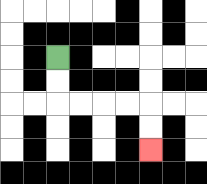{'start': '[2, 2]', 'end': '[6, 6]', 'path_directions': 'D,D,R,R,R,R,D,D', 'path_coordinates': '[[2, 2], [2, 3], [2, 4], [3, 4], [4, 4], [5, 4], [6, 4], [6, 5], [6, 6]]'}